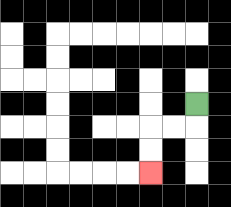{'start': '[8, 4]', 'end': '[6, 7]', 'path_directions': 'D,L,L,D,D', 'path_coordinates': '[[8, 4], [8, 5], [7, 5], [6, 5], [6, 6], [6, 7]]'}